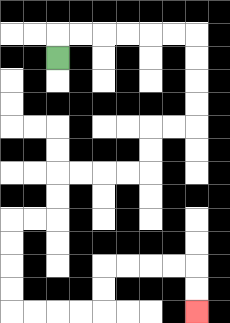{'start': '[2, 2]', 'end': '[8, 13]', 'path_directions': 'U,R,R,R,R,R,R,D,D,D,D,L,L,D,D,L,L,L,L,D,D,L,L,D,D,D,D,R,R,R,R,U,U,R,R,R,R,D,D', 'path_coordinates': '[[2, 2], [2, 1], [3, 1], [4, 1], [5, 1], [6, 1], [7, 1], [8, 1], [8, 2], [8, 3], [8, 4], [8, 5], [7, 5], [6, 5], [6, 6], [6, 7], [5, 7], [4, 7], [3, 7], [2, 7], [2, 8], [2, 9], [1, 9], [0, 9], [0, 10], [0, 11], [0, 12], [0, 13], [1, 13], [2, 13], [3, 13], [4, 13], [4, 12], [4, 11], [5, 11], [6, 11], [7, 11], [8, 11], [8, 12], [8, 13]]'}